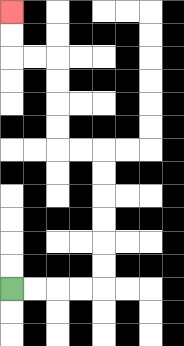{'start': '[0, 12]', 'end': '[0, 0]', 'path_directions': 'R,R,R,R,U,U,U,U,U,U,L,L,U,U,U,U,L,L,U,U', 'path_coordinates': '[[0, 12], [1, 12], [2, 12], [3, 12], [4, 12], [4, 11], [4, 10], [4, 9], [4, 8], [4, 7], [4, 6], [3, 6], [2, 6], [2, 5], [2, 4], [2, 3], [2, 2], [1, 2], [0, 2], [0, 1], [0, 0]]'}